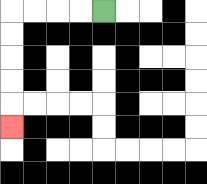{'start': '[4, 0]', 'end': '[0, 5]', 'path_directions': 'L,L,L,L,D,D,D,D,D', 'path_coordinates': '[[4, 0], [3, 0], [2, 0], [1, 0], [0, 0], [0, 1], [0, 2], [0, 3], [0, 4], [0, 5]]'}